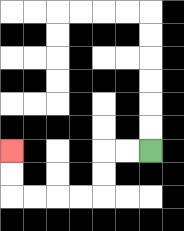{'start': '[6, 6]', 'end': '[0, 6]', 'path_directions': 'L,L,D,D,L,L,L,L,U,U', 'path_coordinates': '[[6, 6], [5, 6], [4, 6], [4, 7], [4, 8], [3, 8], [2, 8], [1, 8], [0, 8], [0, 7], [0, 6]]'}